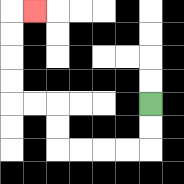{'start': '[6, 4]', 'end': '[1, 0]', 'path_directions': 'D,D,L,L,L,L,U,U,L,L,U,U,U,U,R', 'path_coordinates': '[[6, 4], [6, 5], [6, 6], [5, 6], [4, 6], [3, 6], [2, 6], [2, 5], [2, 4], [1, 4], [0, 4], [0, 3], [0, 2], [0, 1], [0, 0], [1, 0]]'}